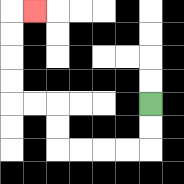{'start': '[6, 4]', 'end': '[1, 0]', 'path_directions': 'D,D,L,L,L,L,U,U,L,L,U,U,U,U,R', 'path_coordinates': '[[6, 4], [6, 5], [6, 6], [5, 6], [4, 6], [3, 6], [2, 6], [2, 5], [2, 4], [1, 4], [0, 4], [0, 3], [0, 2], [0, 1], [0, 0], [1, 0]]'}